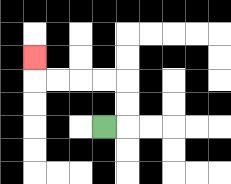{'start': '[4, 5]', 'end': '[1, 2]', 'path_directions': 'R,U,U,L,L,L,L,U', 'path_coordinates': '[[4, 5], [5, 5], [5, 4], [5, 3], [4, 3], [3, 3], [2, 3], [1, 3], [1, 2]]'}